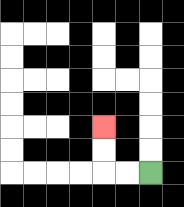{'start': '[6, 7]', 'end': '[4, 5]', 'path_directions': 'L,L,U,U', 'path_coordinates': '[[6, 7], [5, 7], [4, 7], [4, 6], [4, 5]]'}